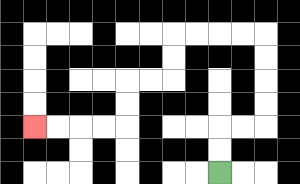{'start': '[9, 7]', 'end': '[1, 5]', 'path_directions': 'U,U,R,R,U,U,U,U,L,L,L,L,D,D,L,L,D,D,L,L,L,L', 'path_coordinates': '[[9, 7], [9, 6], [9, 5], [10, 5], [11, 5], [11, 4], [11, 3], [11, 2], [11, 1], [10, 1], [9, 1], [8, 1], [7, 1], [7, 2], [7, 3], [6, 3], [5, 3], [5, 4], [5, 5], [4, 5], [3, 5], [2, 5], [1, 5]]'}